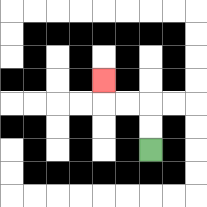{'start': '[6, 6]', 'end': '[4, 3]', 'path_directions': 'U,U,L,L,U', 'path_coordinates': '[[6, 6], [6, 5], [6, 4], [5, 4], [4, 4], [4, 3]]'}